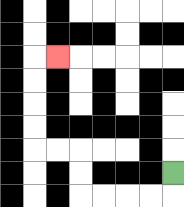{'start': '[7, 7]', 'end': '[2, 2]', 'path_directions': 'D,L,L,L,L,U,U,L,L,U,U,U,U,R', 'path_coordinates': '[[7, 7], [7, 8], [6, 8], [5, 8], [4, 8], [3, 8], [3, 7], [3, 6], [2, 6], [1, 6], [1, 5], [1, 4], [1, 3], [1, 2], [2, 2]]'}